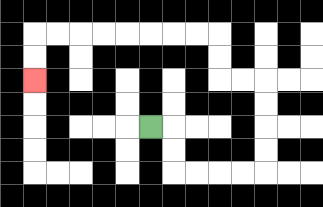{'start': '[6, 5]', 'end': '[1, 3]', 'path_directions': 'R,D,D,R,R,R,R,U,U,U,U,L,L,U,U,L,L,L,L,L,L,L,L,D,D', 'path_coordinates': '[[6, 5], [7, 5], [7, 6], [7, 7], [8, 7], [9, 7], [10, 7], [11, 7], [11, 6], [11, 5], [11, 4], [11, 3], [10, 3], [9, 3], [9, 2], [9, 1], [8, 1], [7, 1], [6, 1], [5, 1], [4, 1], [3, 1], [2, 1], [1, 1], [1, 2], [1, 3]]'}